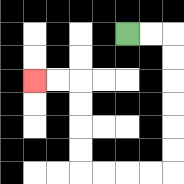{'start': '[5, 1]', 'end': '[1, 3]', 'path_directions': 'R,R,D,D,D,D,D,D,L,L,L,L,U,U,U,U,L,L', 'path_coordinates': '[[5, 1], [6, 1], [7, 1], [7, 2], [7, 3], [7, 4], [7, 5], [7, 6], [7, 7], [6, 7], [5, 7], [4, 7], [3, 7], [3, 6], [3, 5], [3, 4], [3, 3], [2, 3], [1, 3]]'}